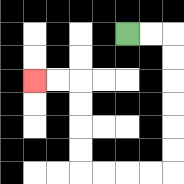{'start': '[5, 1]', 'end': '[1, 3]', 'path_directions': 'R,R,D,D,D,D,D,D,L,L,L,L,U,U,U,U,L,L', 'path_coordinates': '[[5, 1], [6, 1], [7, 1], [7, 2], [7, 3], [7, 4], [7, 5], [7, 6], [7, 7], [6, 7], [5, 7], [4, 7], [3, 7], [3, 6], [3, 5], [3, 4], [3, 3], [2, 3], [1, 3]]'}